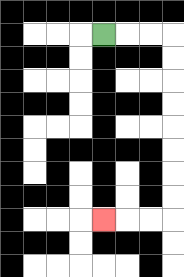{'start': '[4, 1]', 'end': '[4, 9]', 'path_directions': 'R,R,R,D,D,D,D,D,D,D,D,L,L,L', 'path_coordinates': '[[4, 1], [5, 1], [6, 1], [7, 1], [7, 2], [7, 3], [7, 4], [7, 5], [7, 6], [7, 7], [7, 8], [7, 9], [6, 9], [5, 9], [4, 9]]'}